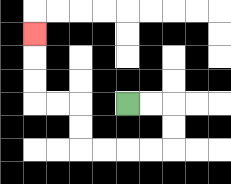{'start': '[5, 4]', 'end': '[1, 1]', 'path_directions': 'R,R,D,D,L,L,L,L,U,U,L,L,U,U,U', 'path_coordinates': '[[5, 4], [6, 4], [7, 4], [7, 5], [7, 6], [6, 6], [5, 6], [4, 6], [3, 6], [3, 5], [3, 4], [2, 4], [1, 4], [1, 3], [1, 2], [1, 1]]'}